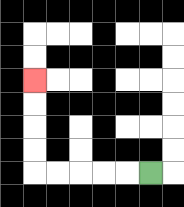{'start': '[6, 7]', 'end': '[1, 3]', 'path_directions': 'L,L,L,L,L,U,U,U,U', 'path_coordinates': '[[6, 7], [5, 7], [4, 7], [3, 7], [2, 7], [1, 7], [1, 6], [1, 5], [1, 4], [1, 3]]'}